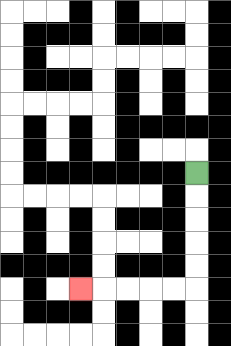{'start': '[8, 7]', 'end': '[3, 12]', 'path_directions': 'D,D,D,D,D,L,L,L,L,L', 'path_coordinates': '[[8, 7], [8, 8], [8, 9], [8, 10], [8, 11], [8, 12], [7, 12], [6, 12], [5, 12], [4, 12], [3, 12]]'}